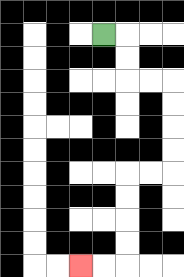{'start': '[4, 1]', 'end': '[3, 11]', 'path_directions': 'R,D,D,R,R,D,D,D,D,L,L,D,D,D,D,L,L', 'path_coordinates': '[[4, 1], [5, 1], [5, 2], [5, 3], [6, 3], [7, 3], [7, 4], [7, 5], [7, 6], [7, 7], [6, 7], [5, 7], [5, 8], [5, 9], [5, 10], [5, 11], [4, 11], [3, 11]]'}